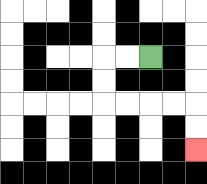{'start': '[6, 2]', 'end': '[8, 6]', 'path_directions': 'L,L,D,D,R,R,R,R,D,D', 'path_coordinates': '[[6, 2], [5, 2], [4, 2], [4, 3], [4, 4], [5, 4], [6, 4], [7, 4], [8, 4], [8, 5], [8, 6]]'}